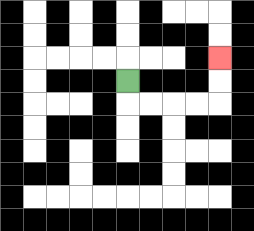{'start': '[5, 3]', 'end': '[9, 2]', 'path_directions': 'D,R,R,R,R,U,U', 'path_coordinates': '[[5, 3], [5, 4], [6, 4], [7, 4], [8, 4], [9, 4], [9, 3], [9, 2]]'}